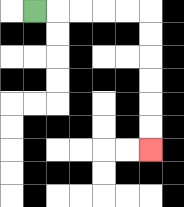{'start': '[1, 0]', 'end': '[6, 6]', 'path_directions': 'R,R,R,R,R,D,D,D,D,D,D', 'path_coordinates': '[[1, 0], [2, 0], [3, 0], [4, 0], [5, 0], [6, 0], [6, 1], [6, 2], [6, 3], [6, 4], [6, 5], [6, 6]]'}